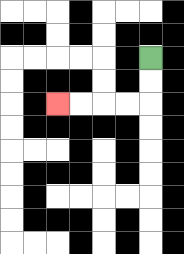{'start': '[6, 2]', 'end': '[2, 4]', 'path_directions': 'D,D,L,L,L,L', 'path_coordinates': '[[6, 2], [6, 3], [6, 4], [5, 4], [4, 4], [3, 4], [2, 4]]'}